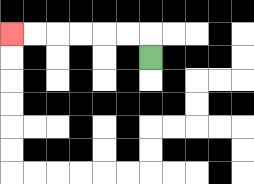{'start': '[6, 2]', 'end': '[0, 1]', 'path_directions': 'U,L,L,L,L,L,L', 'path_coordinates': '[[6, 2], [6, 1], [5, 1], [4, 1], [3, 1], [2, 1], [1, 1], [0, 1]]'}